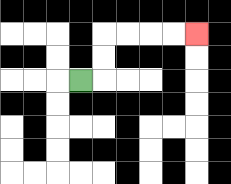{'start': '[3, 3]', 'end': '[8, 1]', 'path_directions': 'R,U,U,R,R,R,R', 'path_coordinates': '[[3, 3], [4, 3], [4, 2], [4, 1], [5, 1], [6, 1], [7, 1], [8, 1]]'}